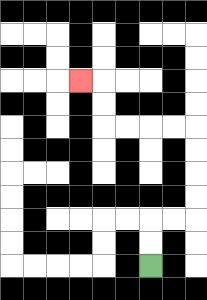{'start': '[6, 11]', 'end': '[3, 3]', 'path_directions': 'U,U,R,R,U,U,U,U,L,L,L,L,U,U,L', 'path_coordinates': '[[6, 11], [6, 10], [6, 9], [7, 9], [8, 9], [8, 8], [8, 7], [8, 6], [8, 5], [7, 5], [6, 5], [5, 5], [4, 5], [4, 4], [4, 3], [3, 3]]'}